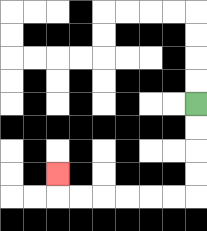{'start': '[8, 4]', 'end': '[2, 7]', 'path_directions': 'D,D,D,D,L,L,L,L,L,L,U', 'path_coordinates': '[[8, 4], [8, 5], [8, 6], [8, 7], [8, 8], [7, 8], [6, 8], [5, 8], [4, 8], [3, 8], [2, 8], [2, 7]]'}